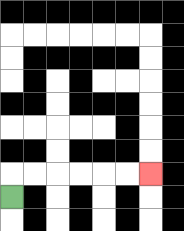{'start': '[0, 8]', 'end': '[6, 7]', 'path_directions': 'U,R,R,R,R,R,R', 'path_coordinates': '[[0, 8], [0, 7], [1, 7], [2, 7], [3, 7], [4, 7], [5, 7], [6, 7]]'}